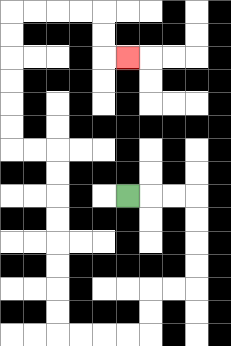{'start': '[5, 8]', 'end': '[5, 2]', 'path_directions': 'R,R,R,D,D,D,D,L,L,D,D,L,L,L,L,U,U,U,U,U,U,U,U,L,L,U,U,U,U,U,U,R,R,R,R,D,D,R', 'path_coordinates': '[[5, 8], [6, 8], [7, 8], [8, 8], [8, 9], [8, 10], [8, 11], [8, 12], [7, 12], [6, 12], [6, 13], [6, 14], [5, 14], [4, 14], [3, 14], [2, 14], [2, 13], [2, 12], [2, 11], [2, 10], [2, 9], [2, 8], [2, 7], [2, 6], [1, 6], [0, 6], [0, 5], [0, 4], [0, 3], [0, 2], [0, 1], [0, 0], [1, 0], [2, 0], [3, 0], [4, 0], [4, 1], [4, 2], [5, 2]]'}